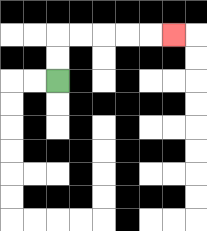{'start': '[2, 3]', 'end': '[7, 1]', 'path_directions': 'U,U,R,R,R,R,R', 'path_coordinates': '[[2, 3], [2, 2], [2, 1], [3, 1], [4, 1], [5, 1], [6, 1], [7, 1]]'}